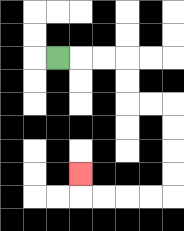{'start': '[2, 2]', 'end': '[3, 7]', 'path_directions': 'R,R,R,D,D,R,R,D,D,D,D,L,L,L,L,U', 'path_coordinates': '[[2, 2], [3, 2], [4, 2], [5, 2], [5, 3], [5, 4], [6, 4], [7, 4], [7, 5], [7, 6], [7, 7], [7, 8], [6, 8], [5, 8], [4, 8], [3, 8], [3, 7]]'}